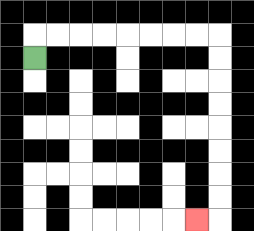{'start': '[1, 2]', 'end': '[8, 9]', 'path_directions': 'U,R,R,R,R,R,R,R,R,D,D,D,D,D,D,D,D,L', 'path_coordinates': '[[1, 2], [1, 1], [2, 1], [3, 1], [4, 1], [5, 1], [6, 1], [7, 1], [8, 1], [9, 1], [9, 2], [9, 3], [9, 4], [9, 5], [9, 6], [9, 7], [9, 8], [9, 9], [8, 9]]'}